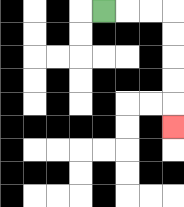{'start': '[4, 0]', 'end': '[7, 5]', 'path_directions': 'R,R,R,D,D,D,D,D', 'path_coordinates': '[[4, 0], [5, 0], [6, 0], [7, 0], [7, 1], [7, 2], [7, 3], [7, 4], [7, 5]]'}